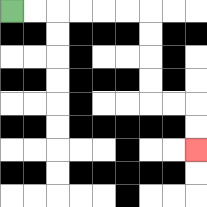{'start': '[0, 0]', 'end': '[8, 6]', 'path_directions': 'R,R,R,R,R,R,D,D,D,D,R,R,D,D', 'path_coordinates': '[[0, 0], [1, 0], [2, 0], [3, 0], [4, 0], [5, 0], [6, 0], [6, 1], [6, 2], [6, 3], [6, 4], [7, 4], [8, 4], [8, 5], [8, 6]]'}